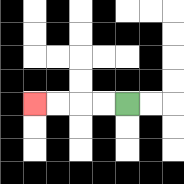{'start': '[5, 4]', 'end': '[1, 4]', 'path_directions': 'L,L,L,L', 'path_coordinates': '[[5, 4], [4, 4], [3, 4], [2, 4], [1, 4]]'}